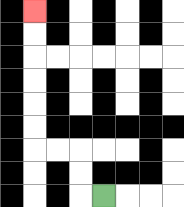{'start': '[4, 8]', 'end': '[1, 0]', 'path_directions': 'L,U,U,L,L,U,U,U,U,U,U', 'path_coordinates': '[[4, 8], [3, 8], [3, 7], [3, 6], [2, 6], [1, 6], [1, 5], [1, 4], [1, 3], [1, 2], [1, 1], [1, 0]]'}